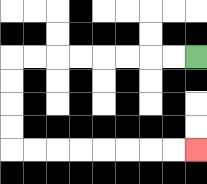{'start': '[8, 2]', 'end': '[8, 6]', 'path_directions': 'L,L,L,L,L,L,L,L,D,D,D,D,R,R,R,R,R,R,R,R', 'path_coordinates': '[[8, 2], [7, 2], [6, 2], [5, 2], [4, 2], [3, 2], [2, 2], [1, 2], [0, 2], [0, 3], [0, 4], [0, 5], [0, 6], [1, 6], [2, 6], [3, 6], [4, 6], [5, 6], [6, 6], [7, 6], [8, 6]]'}